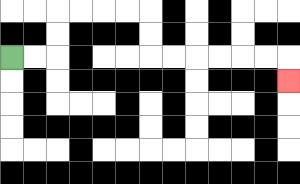{'start': '[0, 2]', 'end': '[12, 3]', 'path_directions': 'R,R,U,U,R,R,R,R,D,D,R,R,R,R,R,R,D', 'path_coordinates': '[[0, 2], [1, 2], [2, 2], [2, 1], [2, 0], [3, 0], [4, 0], [5, 0], [6, 0], [6, 1], [6, 2], [7, 2], [8, 2], [9, 2], [10, 2], [11, 2], [12, 2], [12, 3]]'}